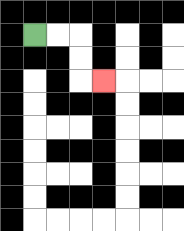{'start': '[1, 1]', 'end': '[4, 3]', 'path_directions': 'R,R,D,D,R', 'path_coordinates': '[[1, 1], [2, 1], [3, 1], [3, 2], [3, 3], [4, 3]]'}